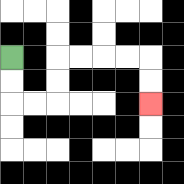{'start': '[0, 2]', 'end': '[6, 4]', 'path_directions': 'D,D,R,R,U,U,R,R,R,R,D,D', 'path_coordinates': '[[0, 2], [0, 3], [0, 4], [1, 4], [2, 4], [2, 3], [2, 2], [3, 2], [4, 2], [5, 2], [6, 2], [6, 3], [6, 4]]'}